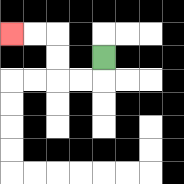{'start': '[4, 2]', 'end': '[0, 1]', 'path_directions': 'D,L,L,U,U,L,L', 'path_coordinates': '[[4, 2], [4, 3], [3, 3], [2, 3], [2, 2], [2, 1], [1, 1], [0, 1]]'}